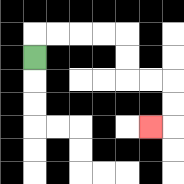{'start': '[1, 2]', 'end': '[6, 5]', 'path_directions': 'U,R,R,R,R,D,D,R,R,D,D,L', 'path_coordinates': '[[1, 2], [1, 1], [2, 1], [3, 1], [4, 1], [5, 1], [5, 2], [5, 3], [6, 3], [7, 3], [7, 4], [7, 5], [6, 5]]'}